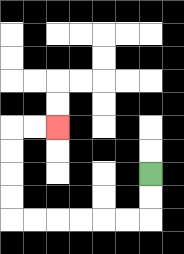{'start': '[6, 7]', 'end': '[2, 5]', 'path_directions': 'D,D,L,L,L,L,L,L,U,U,U,U,R,R', 'path_coordinates': '[[6, 7], [6, 8], [6, 9], [5, 9], [4, 9], [3, 9], [2, 9], [1, 9], [0, 9], [0, 8], [0, 7], [0, 6], [0, 5], [1, 5], [2, 5]]'}